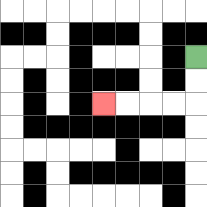{'start': '[8, 2]', 'end': '[4, 4]', 'path_directions': 'D,D,L,L,L,L', 'path_coordinates': '[[8, 2], [8, 3], [8, 4], [7, 4], [6, 4], [5, 4], [4, 4]]'}